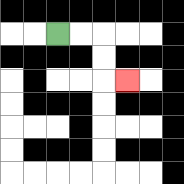{'start': '[2, 1]', 'end': '[5, 3]', 'path_directions': 'R,R,D,D,R', 'path_coordinates': '[[2, 1], [3, 1], [4, 1], [4, 2], [4, 3], [5, 3]]'}